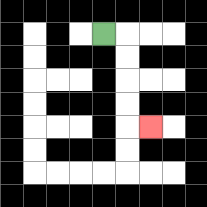{'start': '[4, 1]', 'end': '[6, 5]', 'path_directions': 'R,D,D,D,D,R', 'path_coordinates': '[[4, 1], [5, 1], [5, 2], [5, 3], [5, 4], [5, 5], [6, 5]]'}